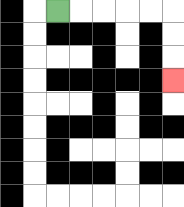{'start': '[2, 0]', 'end': '[7, 3]', 'path_directions': 'R,R,R,R,R,D,D,D', 'path_coordinates': '[[2, 0], [3, 0], [4, 0], [5, 0], [6, 0], [7, 0], [7, 1], [7, 2], [7, 3]]'}